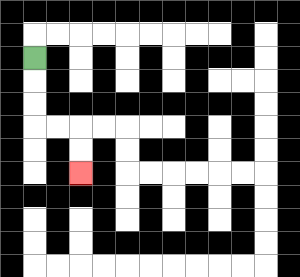{'start': '[1, 2]', 'end': '[3, 7]', 'path_directions': 'D,D,D,R,R,D,D', 'path_coordinates': '[[1, 2], [1, 3], [1, 4], [1, 5], [2, 5], [3, 5], [3, 6], [3, 7]]'}